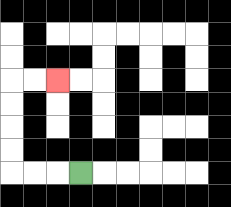{'start': '[3, 7]', 'end': '[2, 3]', 'path_directions': 'L,L,L,U,U,U,U,R,R', 'path_coordinates': '[[3, 7], [2, 7], [1, 7], [0, 7], [0, 6], [0, 5], [0, 4], [0, 3], [1, 3], [2, 3]]'}